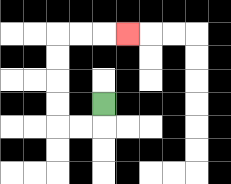{'start': '[4, 4]', 'end': '[5, 1]', 'path_directions': 'D,L,L,U,U,U,U,R,R,R', 'path_coordinates': '[[4, 4], [4, 5], [3, 5], [2, 5], [2, 4], [2, 3], [2, 2], [2, 1], [3, 1], [4, 1], [5, 1]]'}